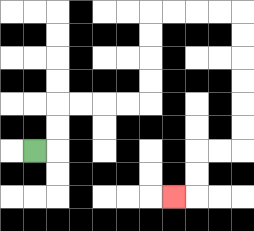{'start': '[1, 6]', 'end': '[7, 8]', 'path_directions': 'R,U,U,R,R,R,R,U,U,U,U,R,R,R,R,D,D,D,D,D,D,L,L,D,D,L', 'path_coordinates': '[[1, 6], [2, 6], [2, 5], [2, 4], [3, 4], [4, 4], [5, 4], [6, 4], [6, 3], [6, 2], [6, 1], [6, 0], [7, 0], [8, 0], [9, 0], [10, 0], [10, 1], [10, 2], [10, 3], [10, 4], [10, 5], [10, 6], [9, 6], [8, 6], [8, 7], [8, 8], [7, 8]]'}